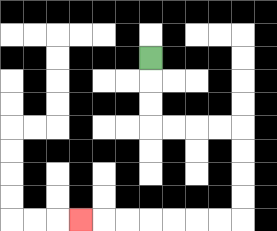{'start': '[6, 2]', 'end': '[3, 9]', 'path_directions': 'D,D,D,R,R,R,R,D,D,D,D,L,L,L,L,L,L,L', 'path_coordinates': '[[6, 2], [6, 3], [6, 4], [6, 5], [7, 5], [8, 5], [9, 5], [10, 5], [10, 6], [10, 7], [10, 8], [10, 9], [9, 9], [8, 9], [7, 9], [6, 9], [5, 9], [4, 9], [3, 9]]'}